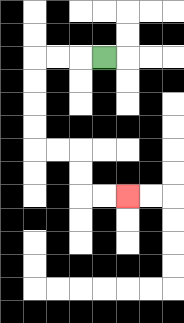{'start': '[4, 2]', 'end': '[5, 8]', 'path_directions': 'L,L,L,D,D,D,D,R,R,D,D,R,R', 'path_coordinates': '[[4, 2], [3, 2], [2, 2], [1, 2], [1, 3], [1, 4], [1, 5], [1, 6], [2, 6], [3, 6], [3, 7], [3, 8], [4, 8], [5, 8]]'}